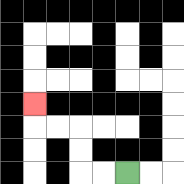{'start': '[5, 7]', 'end': '[1, 4]', 'path_directions': 'L,L,U,U,L,L,U', 'path_coordinates': '[[5, 7], [4, 7], [3, 7], [3, 6], [3, 5], [2, 5], [1, 5], [1, 4]]'}